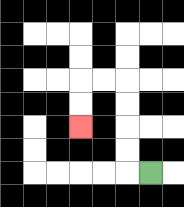{'start': '[6, 7]', 'end': '[3, 5]', 'path_directions': 'L,U,U,U,U,L,L,D,D', 'path_coordinates': '[[6, 7], [5, 7], [5, 6], [5, 5], [5, 4], [5, 3], [4, 3], [3, 3], [3, 4], [3, 5]]'}